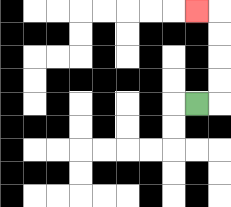{'start': '[8, 4]', 'end': '[8, 0]', 'path_directions': 'R,U,U,U,U,L', 'path_coordinates': '[[8, 4], [9, 4], [9, 3], [9, 2], [9, 1], [9, 0], [8, 0]]'}